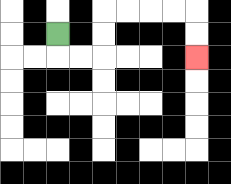{'start': '[2, 1]', 'end': '[8, 2]', 'path_directions': 'D,R,R,U,U,R,R,R,R,D,D', 'path_coordinates': '[[2, 1], [2, 2], [3, 2], [4, 2], [4, 1], [4, 0], [5, 0], [6, 0], [7, 0], [8, 0], [8, 1], [8, 2]]'}